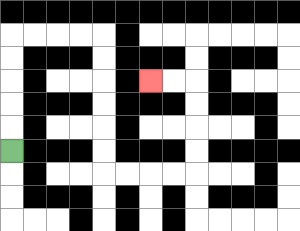{'start': '[0, 6]', 'end': '[6, 3]', 'path_directions': 'U,U,U,U,U,R,R,R,R,D,D,D,D,D,D,R,R,R,R,U,U,U,U,L,L', 'path_coordinates': '[[0, 6], [0, 5], [0, 4], [0, 3], [0, 2], [0, 1], [1, 1], [2, 1], [3, 1], [4, 1], [4, 2], [4, 3], [4, 4], [4, 5], [4, 6], [4, 7], [5, 7], [6, 7], [7, 7], [8, 7], [8, 6], [8, 5], [8, 4], [8, 3], [7, 3], [6, 3]]'}